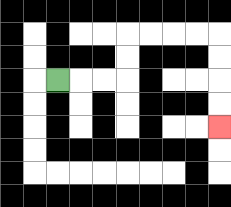{'start': '[2, 3]', 'end': '[9, 5]', 'path_directions': 'R,R,R,U,U,R,R,R,R,D,D,D,D', 'path_coordinates': '[[2, 3], [3, 3], [4, 3], [5, 3], [5, 2], [5, 1], [6, 1], [7, 1], [8, 1], [9, 1], [9, 2], [9, 3], [9, 4], [9, 5]]'}